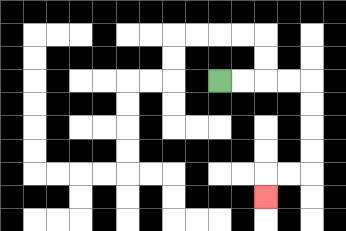{'start': '[9, 3]', 'end': '[11, 8]', 'path_directions': 'R,R,R,R,D,D,D,D,L,L,D', 'path_coordinates': '[[9, 3], [10, 3], [11, 3], [12, 3], [13, 3], [13, 4], [13, 5], [13, 6], [13, 7], [12, 7], [11, 7], [11, 8]]'}